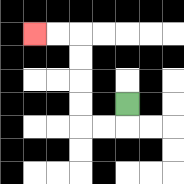{'start': '[5, 4]', 'end': '[1, 1]', 'path_directions': 'D,L,L,U,U,U,U,L,L', 'path_coordinates': '[[5, 4], [5, 5], [4, 5], [3, 5], [3, 4], [3, 3], [3, 2], [3, 1], [2, 1], [1, 1]]'}